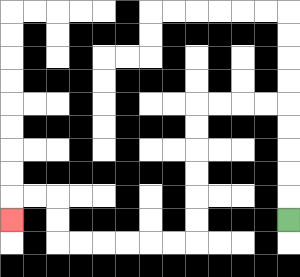{'start': '[12, 9]', 'end': '[0, 9]', 'path_directions': 'U,U,U,U,U,L,L,L,L,D,D,D,D,D,D,L,L,L,L,L,L,U,U,L,L,D', 'path_coordinates': '[[12, 9], [12, 8], [12, 7], [12, 6], [12, 5], [12, 4], [11, 4], [10, 4], [9, 4], [8, 4], [8, 5], [8, 6], [8, 7], [8, 8], [8, 9], [8, 10], [7, 10], [6, 10], [5, 10], [4, 10], [3, 10], [2, 10], [2, 9], [2, 8], [1, 8], [0, 8], [0, 9]]'}